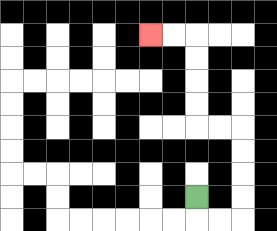{'start': '[8, 8]', 'end': '[6, 1]', 'path_directions': 'D,R,R,U,U,U,U,L,L,U,U,U,U,L,L', 'path_coordinates': '[[8, 8], [8, 9], [9, 9], [10, 9], [10, 8], [10, 7], [10, 6], [10, 5], [9, 5], [8, 5], [8, 4], [8, 3], [8, 2], [8, 1], [7, 1], [6, 1]]'}